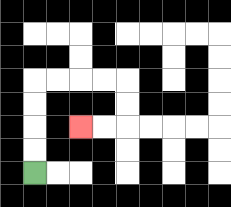{'start': '[1, 7]', 'end': '[3, 5]', 'path_directions': 'U,U,U,U,R,R,R,R,D,D,L,L', 'path_coordinates': '[[1, 7], [1, 6], [1, 5], [1, 4], [1, 3], [2, 3], [3, 3], [4, 3], [5, 3], [5, 4], [5, 5], [4, 5], [3, 5]]'}